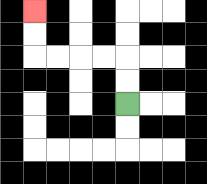{'start': '[5, 4]', 'end': '[1, 0]', 'path_directions': 'U,U,L,L,L,L,U,U', 'path_coordinates': '[[5, 4], [5, 3], [5, 2], [4, 2], [3, 2], [2, 2], [1, 2], [1, 1], [1, 0]]'}